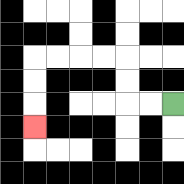{'start': '[7, 4]', 'end': '[1, 5]', 'path_directions': 'L,L,U,U,L,L,L,L,D,D,D', 'path_coordinates': '[[7, 4], [6, 4], [5, 4], [5, 3], [5, 2], [4, 2], [3, 2], [2, 2], [1, 2], [1, 3], [1, 4], [1, 5]]'}